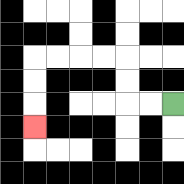{'start': '[7, 4]', 'end': '[1, 5]', 'path_directions': 'L,L,U,U,L,L,L,L,D,D,D', 'path_coordinates': '[[7, 4], [6, 4], [5, 4], [5, 3], [5, 2], [4, 2], [3, 2], [2, 2], [1, 2], [1, 3], [1, 4], [1, 5]]'}